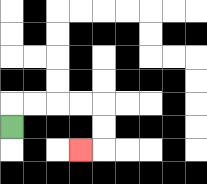{'start': '[0, 5]', 'end': '[3, 6]', 'path_directions': 'U,R,R,R,R,D,D,L', 'path_coordinates': '[[0, 5], [0, 4], [1, 4], [2, 4], [3, 4], [4, 4], [4, 5], [4, 6], [3, 6]]'}